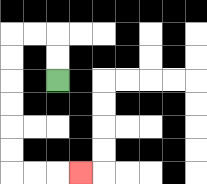{'start': '[2, 3]', 'end': '[3, 7]', 'path_directions': 'U,U,L,L,D,D,D,D,D,D,R,R,R', 'path_coordinates': '[[2, 3], [2, 2], [2, 1], [1, 1], [0, 1], [0, 2], [0, 3], [0, 4], [0, 5], [0, 6], [0, 7], [1, 7], [2, 7], [3, 7]]'}